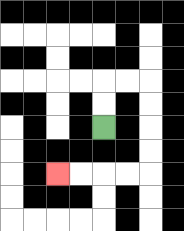{'start': '[4, 5]', 'end': '[2, 7]', 'path_directions': 'U,U,R,R,D,D,D,D,L,L,L,L', 'path_coordinates': '[[4, 5], [4, 4], [4, 3], [5, 3], [6, 3], [6, 4], [6, 5], [6, 6], [6, 7], [5, 7], [4, 7], [3, 7], [2, 7]]'}